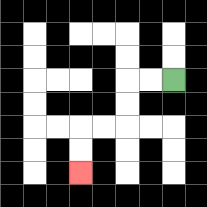{'start': '[7, 3]', 'end': '[3, 7]', 'path_directions': 'L,L,D,D,L,L,D,D', 'path_coordinates': '[[7, 3], [6, 3], [5, 3], [5, 4], [5, 5], [4, 5], [3, 5], [3, 6], [3, 7]]'}